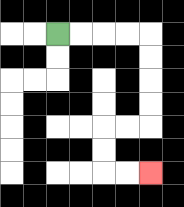{'start': '[2, 1]', 'end': '[6, 7]', 'path_directions': 'R,R,R,R,D,D,D,D,L,L,D,D,R,R', 'path_coordinates': '[[2, 1], [3, 1], [4, 1], [5, 1], [6, 1], [6, 2], [6, 3], [6, 4], [6, 5], [5, 5], [4, 5], [4, 6], [4, 7], [5, 7], [6, 7]]'}